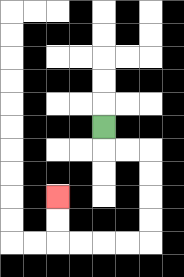{'start': '[4, 5]', 'end': '[2, 8]', 'path_directions': 'D,R,R,D,D,D,D,L,L,L,L,U,U', 'path_coordinates': '[[4, 5], [4, 6], [5, 6], [6, 6], [6, 7], [6, 8], [6, 9], [6, 10], [5, 10], [4, 10], [3, 10], [2, 10], [2, 9], [2, 8]]'}